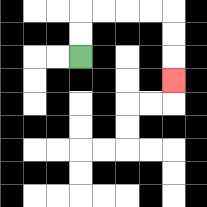{'start': '[3, 2]', 'end': '[7, 3]', 'path_directions': 'U,U,R,R,R,R,D,D,D', 'path_coordinates': '[[3, 2], [3, 1], [3, 0], [4, 0], [5, 0], [6, 0], [7, 0], [7, 1], [7, 2], [7, 3]]'}